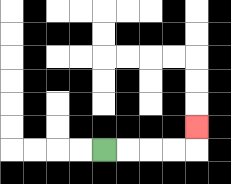{'start': '[4, 6]', 'end': '[8, 5]', 'path_directions': 'R,R,R,R,U', 'path_coordinates': '[[4, 6], [5, 6], [6, 6], [7, 6], [8, 6], [8, 5]]'}